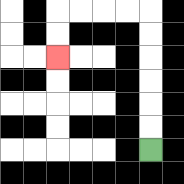{'start': '[6, 6]', 'end': '[2, 2]', 'path_directions': 'U,U,U,U,U,U,L,L,L,L,D,D', 'path_coordinates': '[[6, 6], [6, 5], [6, 4], [6, 3], [6, 2], [6, 1], [6, 0], [5, 0], [4, 0], [3, 0], [2, 0], [2, 1], [2, 2]]'}